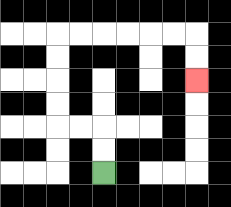{'start': '[4, 7]', 'end': '[8, 3]', 'path_directions': 'U,U,L,L,U,U,U,U,R,R,R,R,R,R,D,D', 'path_coordinates': '[[4, 7], [4, 6], [4, 5], [3, 5], [2, 5], [2, 4], [2, 3], [2, 2], [2, 1], [3, 1], [4, 1], [5, 1], [6, 1], [7, 1], [8, 1], [8, 2], [8, 3]]'}